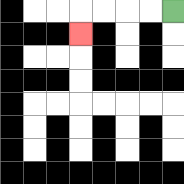{'start': '[7, 0]', 'end': '[3, 1]', 'path_directions': 'L,L,L,L,D', 'path_coordinates': '[[7, 0], [6, 0], [5, 0], [4, 0], [3, 0], [3, 1]]'}